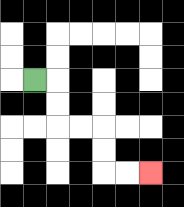{'start': '[1, 3]', 'end': '[6, 7]', 'path_directions': 'R,D,D,R,R,D,D,R,R', 'path_coordinates': '[[1, 3], [2, 3], [2, 4], [2, 5], [3, 5], [4, 5], [4, 6], [4, 7], [5, 7], [6, 7]]'}